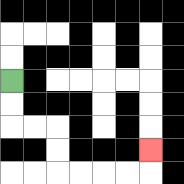{'start': '[0, 3]', 'end': '[6, 6]', 'path_directions': 'D,D,R,R,D,D,R,R,R,R,U', 'path_coordinates': '[[0, 3], [0, 4], [0, 5], [1, 5], [2, 5], [2, 6], [2, 7], [3, 7], [4, 7], [5, 7], [6, 7], [6, 6]]'}